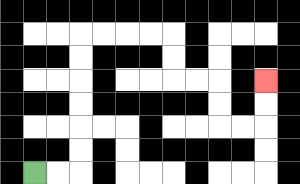{'start': '[1, 7]', 'end': '[11, 3]', 'path_directions': 'R,R,U,U,U,U,U,U,R,R,R,R,D,D,R,R,D,D,R,R,U,U', 'path_coordinates': '[[1, 7], [2, 7], [3, 7], [3, 6], [3, 5], [3, 4], [3, 3], [3, 2], [3, 1], [4, 1], [5, 1], [6, 1], [7, 1], [7, 2], [7, 3], [8, 3], [9, 3], [9, 4], [9, 5], [10, 5], [11, 5], [11, 4], [11, 3]]'}